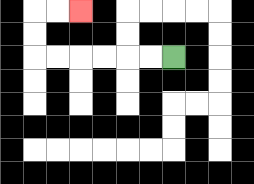{'start': '[7, 2]', 'end': '[3, 0]', 'path_directions': 'L,L,L,L,L,L,U,U,R,R', 'path_coordinates': '[[7, 2], [6, 2], [5, 2], [4, 2], [3, 2], [2, 2], [1, 2], [1, 1], [1, 0], [2, 0], [3, 0]]'}